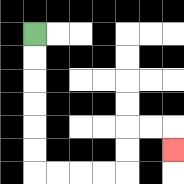{'start': '[1, 1]', 'end': '[7, 6]', 'path_directions': 'D,D,D,D,D,D,R,R,R,R,U,U,R,R,D', 'path_coordinates': '[[1, 1], [1, 2], [1, 3], [1, 4], [1, 5], [1, 6], [1, 7], [2, 7], [3, 7], [4, 7], [5, 7], [5, 6], [5, 5], [6, 5], [7, 5], [7, 6]]'}